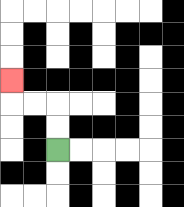{'start': '[2, 6]', 'end': '[0, 3]', 'path_directions': 'U,U,L,L,U', 'path_coordinates': '[[2, 6], [2, 5], [2, 4], [1, 4], [0, 4], [0, 3]]'}